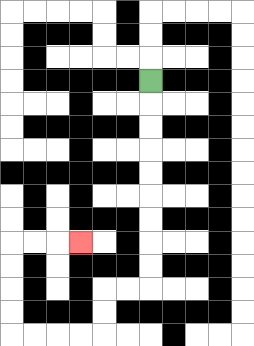{'start': '[6, 3]', 'end': '[3, 10]', 'path_directions': 'D,D,D,D,D,D,D,D,D,L,L,D,D,L,L,L,L,U,U,U,U,R,R,R', 'path_coordinates': '[[6, 3], [6, 4], [6, 5], [6, 6], [6, 7], [6, 8], [6, 9], [6, 10], [6, 11], [6, 12], [5, 12], [4, 12], [4, 13], [4, 14], [3, 14], [2, 14], [1, 14], [0, 14], [0, 13], [0, 12], [0, 11], [0, 10], [1, 10], [2, 10], [3, 10]]'}